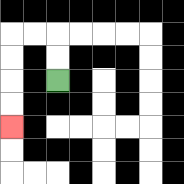{'start': '[2, 3]', 'end': '[0, 5]', 'path_directions': 'U,U,L,L,D,D,D,D', 'path_coordinates': '[[2, 3], [2, 2], [2, 1], [1, 1], [0, 1], [0, 2], [0, 3], [0, 4], [0, 5]]'}